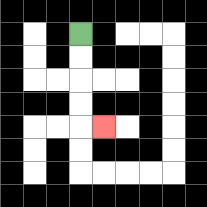{'start': '[3, 1]', 'end': '[4, 5]', 'path_directions': 'D,D,D,D,R', 'path_coordinates': '[[3, 1], [3, 2], [3, 3], [3, 4], [3, 5], [4, 5]]'}